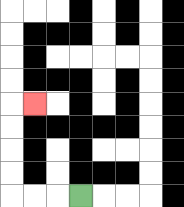{'start': '[3, 8]', 'end': '[1, 4]', 'path_directions': 'L,L,L,U,U,U,U,R', 'path_coordinates': '[[3, 8], [2, 8], [1, 8], [0, 8], [0, 7], [0, 6], [0, 5], [0, 4], [1, 4]]'}